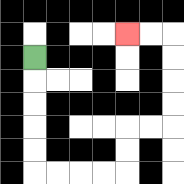{'start': '[1, 2]', 'end': '[5, 1]', 'path_directions': 'D,D,D,D,D,R,R,R,R,U,U,R,R,U,U,U,U,L,L', 'path_coordinates': '[[1, 2], [1, 3], [1, 4], [1, 5], [1, 6], [1, 7], [2, 7], [3, 7], [4, 7], [5, 7], [5, 6], [5, 5], [6, 5], [7, 5], [7, 4], [7, 3], [7, 2], [7, 1], [6, 1], [5, 1]]'}